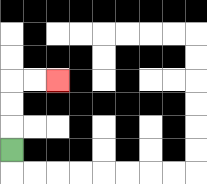{'start': '[0, 6]', 'end': '[2, 3]', 'path_directions': 'U,U,U,R,R', 'path_coordinates': '[[0, 6], [0, 5], [0, 4], [0, 3], [1, 3], [2, 3]]'}